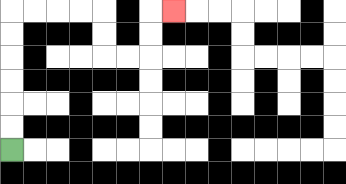{'start': '[0, 6]', 'end': '[7, 0]', 'path_directions': 'U,U,U,U,U,U,R,R,R,R,D,D,R,R,U,U,R', 'path_coordinates': '[[0, 6], [0, 5], [0, 4], [0, 3], [0, 2], [0, 1], [0, 0], [1, 0], [2, 0], [3, 0], [4, 0], [4, 1], [4, 2], [5, 2], [6, 2], [6, 1], [6, 0], [7, 0]]'}